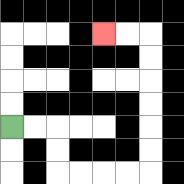{'start': '[0, 5]', 'end': '[4, 1]', 'path_directions': 'R,R,D,D,R,R,R,R,U,U,U,U,U,U,L,L', 'path_coordinates': '[[0, 5], [1, 5], [2, 5], [2, 6], [2, 7], [3, 7], [4, 7], [5, 7], [6, 7], [6, 6], [6, 5], [6, 4], [6, 3], [6, 2], [6, 1], [5, 1], [4, 1]]'}